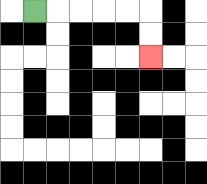{'start': '[1, 0]', 'end': '[6, 2]', 'path_directions': 'R,R,R,R,R,D,D', 'path_coordinates': '[[1, 0], [2, 0], [3, 0], [4, 0], [5, 0], [6, 0], [6, 1], [6, 2]]'}